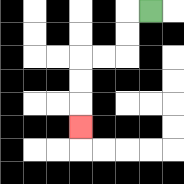{'start': '[6, 0]', 'end': '[3, 5]', 'path_directions': 'L,D,D,L,L,D,D,D', 'path_coordinates': '[[6, 0], [5, 0], [5, 1], [5, 2], [4, 2], [3, 2], [3, 3], [3, 4], [3, 5]]'}